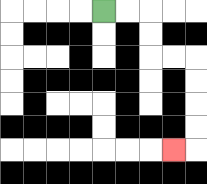{'start': '[4, 0]', 'end': '[7, 6]', 'path_directions': 'R,R,D,D,R,R,D,D,D,D,L', 'path_coordinates': '[[4, 0], [5, 0], [6, 0], [6, 1], [6, 2], [7, 2], [8, 2], [8, 3], [8, 4], [8, 5], [8, 6], [7, 6]]'}